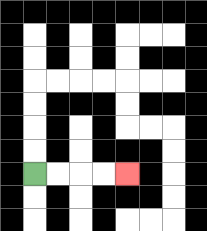{'start': '[1, 7]', 'end': '[5, 7]', 'path_directions': 'R,R,R,R', 'path_coordinates': '[[1, 7], [2, 7], [3, 7], [4, 7], [5, 7]]'}